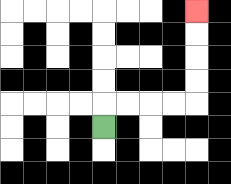{'start': '[4, 5]', 'end': '[8, 0]', 'path_directions': 'U,R,R,R,R,U,U,U,U', 'path_coordinates': '[[4, 5], [4, 4], [5, 4], [6, 4], [7, 4], [8, 4], [8, 3], [8, 2], [8, 1], [8, 0]]'}